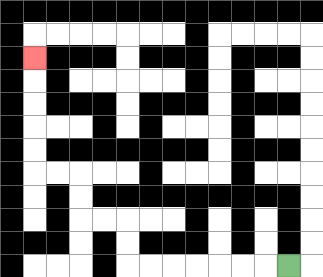{'start': '[12, 11]', 'end': '[1, 2]', 'path_directions': 'L,L,L,L,L,L,L,U,U,L,L,U,U,L,L,U,U,U,U,U', 'path_coordinates': '[[12, 11], [11, 11], [10, 11], [9, 11], [8, 11], [7, 11], [6, 11], [5, 11], [5, 10], [5, 9], [4, 9], [3, 9], [3, 8], [3, 7], [2, 7], [1, 7], [1, 6], [1, 5], [1, 4], [1, 3], [1, 2]]'}